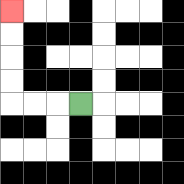{'start': '[3, 4]', 'end': '[0, 0]', 'path_directions': 'L,L,L,U,U,U,U', 'path_coordinates': '[[3, 4], [2, 4], [1, 4], [0, 4], [0, 3], [0, 2], [0, 1], [0, 0]]'}